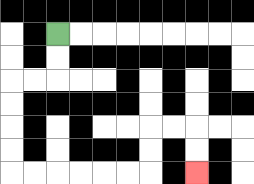{'start': '[2, 1]', 'end': '[8, 7]', 'path_directions': 'D,D,L,L,D,D,D,D,R,R,R,R,R,R,U,U,R,R,D,D', 'path_coordinates': '[[2, 1], [2, 2], [2, 3], [1, 3], [0, 3], [0, 4], [0, 5], [0, 6], [0, 7], [1, 7], [2, 7], [3, 7], [4, 7], [5, 7], [6, 7], [6, 6], [6, 5], [7, 5], [8, 5], [8, 6], [8, 7]]'}